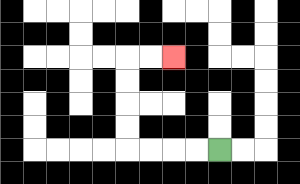{'start': '[9, 6]', 'end': '[7, 2]', 'path_directions': 'L,L,L,L,U,U,U,U,R,R', 'path_coordinates': '[[9, 6], [8, 6], [7, 6], [6, 6], [5, 6], [5, 5], [5, 4], [5, 3], [5, 2], [6, 2], [7, 2]]'}